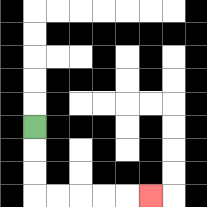{'start': '[1, 5]', 'end': '[6, 8]', 'path_directions': 'D,D,D,R,R,R,R,R', 'path_coordinates': '[[1, 5], [1, 6], [1, 7], [1, 8], [2, 8], [3, 8], [4, 8], [5, 8], [6, 8]]'}